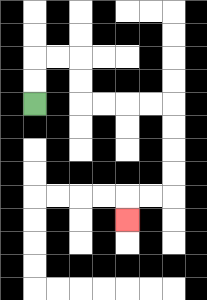{'start': '[1, 4]', 'end': '[5, 9]', 'path_directions': 'U,U,R,R,D,D,R,R,R,R,D,D,D,D,L,L,D', 'path_coordinates': '[[1, 4], [1, 3], [1, 2], [2, 2], [3, 2], [3, 3], [3, 4], [4, 4], [5, 4], [6, 4], [7, 4], [7, 5], [7, 6], [7, 7], [7, 8], [6, 8], [5, 8], [5, 9]]'}